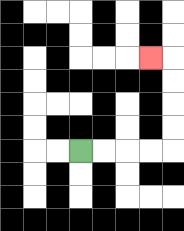{'start': '[3, 6]', 'end': '[6, 2]', 'path_directions': 'R,R,R,R,U,U,U,U,L', 'path_coordinates': '[[3, 6], [4, 6], [5, 6], [6, 6], [7, 6], [7, 5], [7, 4], [7, 3], [7, 2], [6, 2]]'}